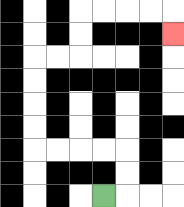{'start': '[4, 8]', 'end': '[7, 1]', 'path_directions': 'R,U,U,L,L,L,L,U,U,U,U,R,R,U,U,R,R,R,R,D', 'path_coordinates': '[[4, 8], [5, 8], [5, 7], [5, 6], [4, 6], [3, 6], [2, 6], [1, 6], [1, 5], [1, 4], [1, 3], [1, 2], [2, 2], [3, 2], [3, 1], [3, 0], [4, 0], [5, 0], [6, 0], [7, 0], [7, 1]]'}